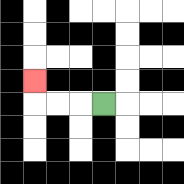{'start': '[4, 4]', 'end': '[1, 3]', 'path_directions': 'L,L,L,U', 'path_coordinates': '[[4, 4], [3, 4], [2, 4], [1, 4], [1, 3]]'}